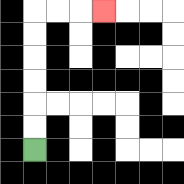{'start': '[1, 6]', 'end': '[4, 0]', 'path_directions': 'U,U,U,U,U,U,R,R,R', 'path_coordinates': '[[1, 6], [1, 5], [1, 4], [1, 3], [1, 2], [1, 1], [1, 0], [2, 0], [3, 0], [4, 0]]'}